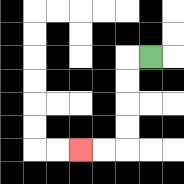{'start': '[6, 2]', 'end': '[3, 6]', 'path_directions': 'L,D,D,D,D,L,L', 'path_coordinates': '[[6, 2], [5, 2], [5, 3], [5, 4], [5, 5], [5, 6], [4, 6], [3, 6]]'}